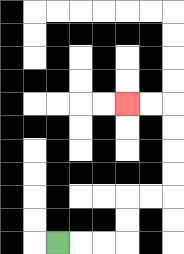{'start': '[2, 10]', 'end': '[5, 4]', 'path_directions': 'R,R,R,U,U,R,R,U,U,U,U,L,L', 'path_coordinates': '[[2, 10], [3, 10], [4, 10], [5, 10], [5, 9], [5, 8], [6, 8], [7, 8], [7, 7], [7, 6], [7, 5], [7, 4], [6, 4], [5, 4]]'}